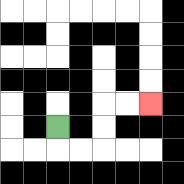{'start': '[2, 5]', 'end': '[6, 4]', 'path_directions': 'D,R,R,U,U,R,R', 'path_coordinates': '[[2, 5], [2, 6], [3, 6], [4, 6], [4, 5], [4, 4], [5, 4], [6, 4]]'}